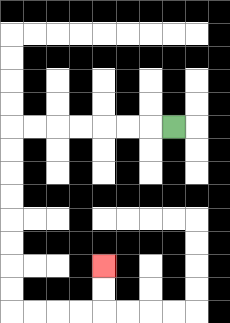{'start': '[7, 5]', 'end': '[4, 11]', 'path_directions': 'L,L,L,L,L,L,L,D,D,D,D,D,D,D,D,R,R,R,R,U,U', 'path_coordinates': '[[7, 5], [6, 5], [5, 5], [4, 5], [3, 5], [2, 5], [1, 5], [0, 5], [0, 6], [0, 7], [0, 8], [0, 9], [0, 10], [0, 11], [0, 12], [0, 13], [1, 13], [2, 13], [3, 13], [4, 13], [4, 12], [4, 11]]'}